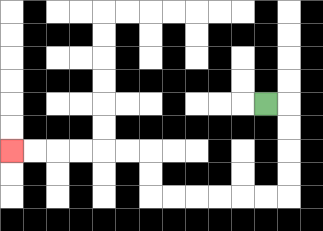{'start': '[11, 4]', 'end': '[0, 6]', 'path_directions': 'R,D,D,D,D,L,L,L,L,L,L,U,U,L,L,L,L,L,L', 'path_coordinates': '[[11, 4], [12, 4], [12, 5], [12, 6], [12, 7], [12, 8], [11, 8], [10, 8], [9, 8], [8, 8], [7, 8], [6, 8], [6, 7], [6, 6], [5, 6], [4, 6], [3, 6], [2, 6], [1, 6], [0, 6]]'}